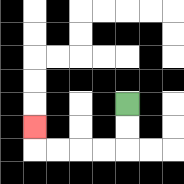{'start': '[5, 4]', 'end': '[1, 5]', 'path_directions': 'D,D,L,L,L,L,U', 'path_coordinates': '[[5, 4], [5, 5], [5, 6], [4, 6], [3, 6], [2, 6], [1, 6], [1, 5]]'}